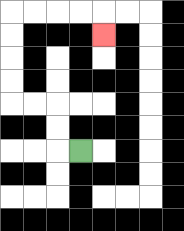{'start': '[3, 6]', 'end': '[4, 1]', 'path_directions': 'L,U,U,L,L,U,U,U,U,R,R,R,R,D', 'path_coordinates': '[[3, 6], [2, 6], [2, 5], [2, 4], [1, 4], [0, 4], [0, 3], [0, 2], [0, 1], [0, 0], [1, 0], [2, 0], [3, 0], [4, 0], [4, 1]]'}